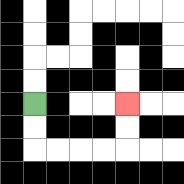{'start': '[1, 4]', 'end': '[5, 4]', 'path_directions': 'D,D,R,R,R,R,U,U', 'path_coordinates': '[[1, 4], [1, 5], [1, 6], [2, 6], [3, 6], [4, 6], [5, 6], [5, 5], [5, 4]]'}